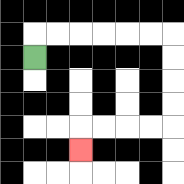{'start': '[1, 2]', 'end': '[3, 6]', 'path_directions': 'U,R,R,R,R,R,R,D,D,D,D,L,L,L,L,D', 'path_coordinates': '[[1, 2], [1, 1], [2, 1], [3, 1], [4, 1], [5, 1], [6, 1], [7, 1], [7, 2], [7, 3], [7, 4], [7, 5], [6, 5], [5, 5], [4, 5], [3, 5], [3, 6]]'}